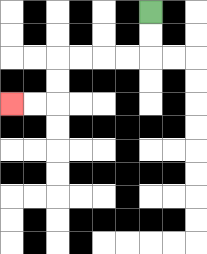{'start': '[6, 0]', 'end': '[0, 4]', 'path_directions': 'D,D,L,L,L,L,D,D,L,L', 'path_coordinates': '[[6, 0], [6, 1], [6, 2], [5, 2], [4, 2], [3, 2], [2, 2], [2, 3], [2, 4], [1, 4], [0, 4]]'}